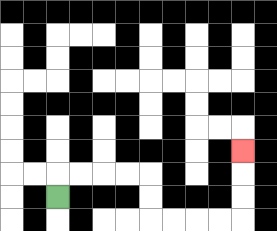{'start': '[2, 8]', 'end': '[10, 6]', 'path_directions': 'U,R,R,R,R,D,D,R,R,R,R,U,U,U', 'path_coordinates': '[[2, 8], [2, 7], [3, 7], [4, 7], [5, 7], [6, 7], [6, 8], [6, 9], [7, 9], [8, 9], [9, 9], [10, 9], [10, 8], [10, 7], [10, 6]]'}